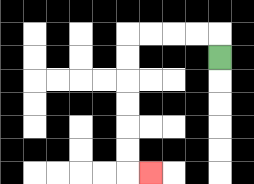{'start': '[9, 2]', 'end': '[6, 7]', 'path_directions': 'U,L,L,L,L,D,D,D,D,D,D,R', 'path_coordinates': '[[9, 2], [9, 1], [8, 1], [7, 1], [6, 1], [5, 1], [5, 2], [5, 3], [5, 4], [5, 5], [5, 6], [5, 7], [6, 7]]'}